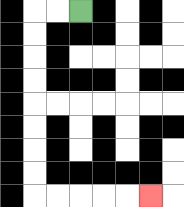{'start': '[3, 0]', 'end': '[6, 8]', 'path_directions': 'L,L,D,D,D,D,D,D,D,D,R,R,R,R,R', 'path_coordinates': '[[3, 0], [2, 0], [1, 0], [1, 1], [1, 2], [1, 3], [1, 4], [1, 5], [1, 6], [1, 7], [1, 8], [2, 8], [3, 8], [4, 8], [5, 8], [6, 8]]'}